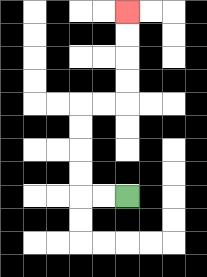{'start': '[5, 8]', 'end': '[5, 0]', 'path_directions': 'L,L,U,U,U,U,R,R,U,U,U,U', 'path_coordinates': '[[5, 8], [4, 8], [3, 8], [3, 7], [3, 6], [3, 5], [3, 4], [4, 4], [5, 4], [5, 3], [5, 2], [5, 1], [5, 0]]'}